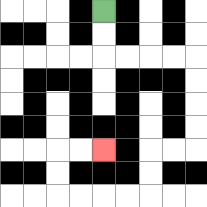{'start': '[4, 0]', 'end': '[4, 6]', 'path_directions': 'D,D,R,R,R,R,D,D,D,D,L,L,D,D,L,L,L,L,U,U,R,R', 'path_coordinates': '[[4, 0], [4, 1], [4, 2], [5, 2], [6, 2], [7, 2], [8, 2], [8, 3], [8, 4], [8, 5], [8, 6], [7, 6], [6, 6], [6, 7], [6, 8], [5, 8], [4, 8], [3, 8], [2, 8], [2, 7], [2, 6], [3, 6], [4, 6]]'}